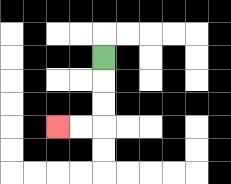{'start': '[4, 2]', 'end': '[2, 5]', 'path_directions': 'D,D,D,L,L', 'path_coordinates': '[[4, 2], [4, 3], [4, 4], [4, 5], [3, 5], [2, 5]]'}